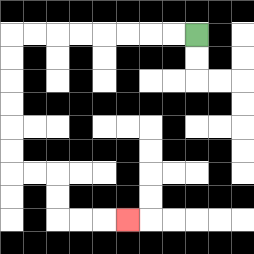{'start': '[8, 1]', 'end': '[5, 9]', 'path_directions': 'L,L,L,L,L,L,L,L,D,D,D,D,D,D,R,R,D,D,R,R,R', 'path_coordinates': '[[8, 1], [7, 1], [6, 1], [5, 1], [4, 1], [3, 1], [2, 1], [1, 1], [0, 1], [0, 2], [0, 3], [0, 4], [0, 5], [0, 6], [0, 7], [1, 7], [2, 7], [2, 8], [2, 9], [3, 9], [4, 9], [5, 9]]'}